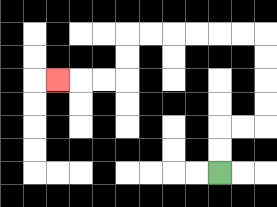{'start': '[9, 7]', 'end': '[2, 3]', 'path_directions': 'U,U,R,R,U,U,U,U,L,L,L,L,L,L,D,D,L,L,L', 'path_coordinates': '[[9, 7], [9, 6], [9, 5], [10, 5], [11, 5], [11, 4], [11, 3], [11, 2], [11, 1], [10, 1], [9, 1], [8, 1], [7, 1], [6, 1], [5, 1], [5, 2], [5, 3], [4, 3], [3, 3], [2, 3]]'}